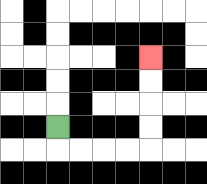{'start': '[2, 5]', 'end': '[6, 2]', 'path_directions': 'D,R,R,R,R,U,U,U,U', 'path_coordinates': '[[2, 5], [2, 6], [3, 6], [4, 6], [5, 6], [6, 6], [6, 5], [6, 4], [6, 3], [6, 2]]'}